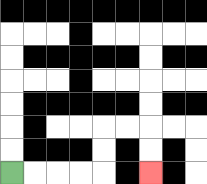{'start': '[0, 7]', 'end': '[6, 7]', 'path_directions': 'R,R,R,R,U,U,R,R,D,D', 'path_coordinates': '[[0, 7], [1, 7], [2, 7], [3, 7], [4, 7], [4, 6], [4, 5], [5, 5], [6, 5], [6, 6], [6, 7]]'}